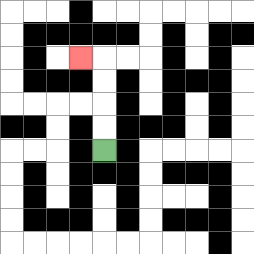{'start': '[4, 6]', 'end': '[3, 2]', 'path_directions': 'U,U,U,U,L', 'path_coordinates': '[[4, 6], [4, 5], [4, 4], [4, 3], [4, 2], [3, 2]]'}